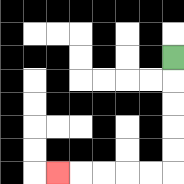{'start': '[7, 2]', 'end': '[2, 7]', 'path_directions': 'D,D,D,D,D,L,L,L,L,L', 'path_coordinates': '[[7, 2], [7, 3], [7, 4], [7, 5], [7, 6], [7, 7], [6, 7], [5, 7], [4, 7], [3, 7], [2, 7]]'}